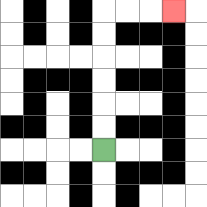{'start': '[4, 6]', 'end': '[7, 0]', 'path_directions': 'U,U,U,U,U,U,R,R,R', 'path_coordinates': '[[4, 6], [4, 5], [4, 4], [4, 3], [4, 2], [4, 1], [4, 0], [5, 0], [6, 0], [7, 0]]'}